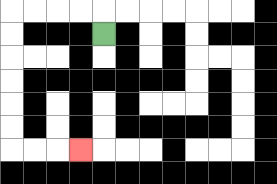{'start': '[4, 1]', 'end': '[3, 6]', 'path_directions': 'U,L,L,L,L,D,D,D,D,D,D,R,R,R', 'path_coordinates': '[[4, 1], [4, 0], [3, 0], [2, 0], [1, 0], [0, 0], [0, 1], [0, 2], [0, 3], [0, 4], [0, 5], [0, 6], [1, 6], [2, 6], [3, 6]]'}